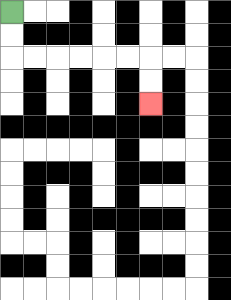{'start': '[0, 0]', 'end': '[6, 4]', 'path_directions': 'D,D,R,R,R,R,R,R,D,D', 'path_coordinates': '[[0, 0], [0, 1], [0, 2], [1, 2], [2, 2], [3, 2], [4, 2], [5, 2], [6, 2], [6, 3], [6, 4]]'}